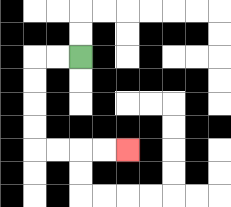{'start': '[3, 2]', 'end': '[5, 6]', 'path_directions': 'L,L,D,D,D,D,R,R,R,R', 'path_coordinates': '[[3, 2], [2, 2], [1, 2], [1, 3], [1, 4], [1, 5], [1, 6], [2, 6], [3, 6], [4, 6], [5, 6]]'}